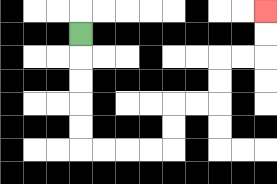{'start': '[3, 1]', 'end': '[11, 0]', 'path_directions': 'D,D,D,D,D,R,R,R,R,U,U,R,R,U,U,R,R,U,U', 'path_coordinates': '[[3, 1], [3, 2], [3, 3], [3, 4], [3, 5], [3, 6], [4, 6], [5, 6], [6, 6], [7, 6], [7, 5], [7, 4], [8, 4], [9, 4], [9, 3], [9, 2], [10, 2], [11, 2], [11, 1], [11, 0]]'}